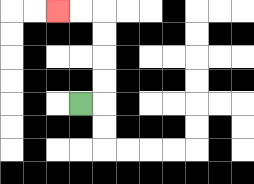{'start': '[3, 4]', 'end': '[2, 0]', 'path_directions': 'R,U,U,U,U,L,L', 'path_coordinates': '[[3, 4], [4, 4], [4, 3], [4, 2], [4, 1], [4, 0], [3, 0], [2, 0]]'}